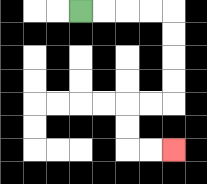{'start': '[3, 0]', 'end': '[7, 6]', 'path_directions': 'R,R,R,R,D,D,D,D,L,L,D,D,R,R', 'path_coordinates': '[[3, 0], [4, 0], [5, 0], [6, 0], [7, 0], [7, 1], [7, 2], [7, 3], [7, 4], [6, 4], [5, 4], [5, 5], [5, 6], [6, 6], [7, 6]]'}